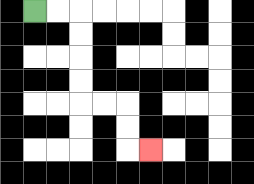{'start': '[1, 0]', 'end': '[6, 6]', 'path_directions': 'R,R,D,D,D,D,R,R,D,D,R', 'path_coordinates': '[[1, 0], [2, 0], [3, 0], [3, 1], [3, 2], [3, 3], [3, 4], [4, 4], [5, 4], [5, 5], [5, 6], [6, 6]]'}